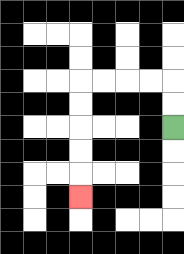{'start': '[7, 5]', 'end': '[3, 8]', 'path_directions': 'U,U,L,L,L,L,D,D,D,D,D', 'path_coordinates': '[[7, 5], [7, 4], [7, 3], [6, 3], [5, 3], [4, 3], [3, 3], [3, 4], [3, 5], [3, 6], [3, 7], [3, 8]]'}